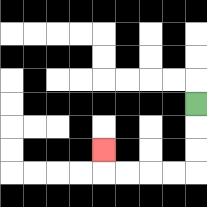{'start': '[8, 4]', 'end': '[4, 6]', 'path_directions': 'D,D,D,L,L,L,L,U', 'path_coordinates': '[[8, 4], [8, 5], [8, 6], [8, 7], [7, 7], [6, 7], [5, 7], [4, 7], [4, 6]]'}